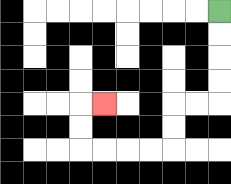{'start': '[9, 0]', 'end': '[4, 4]', 'path_directions': 'D,D,D,D,L,L,D,D,L,L,L,L,U,U,R', 'path_coordinates': '[[9, 0], [9, 1], [9, 2], [9, 3], [9, 4], [8, 4], [7, 4], [7, 5], [7, 6], [6, 6], [5, 6], [4, 6], [3, 6], [3, 5], [3, 4], [4, 4]]'}